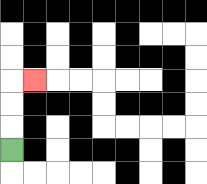{'start': '[0, 6]', 'end': '[1, 3]', 'path_directions': 'U,U,U,R', 'path_coordinates': '[[0, 6], [0, 5], [0, 4], [0, 3], [1, 3]]'}